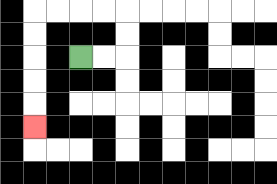{'start': '[3, 2]', 'end': '[1, 5]', 'path_directions': 'R,R,U,U,L,L,L,L,D,D,D,D,D', 'path_coordinates': '[[3, 2], [4, 2], [5, 2], [5, 1], [5, 0], [4, 0], [3, 0], [2, 0], [1, 0], [1, 1], [1, 2], [1, 3], [1, 4], [1, 5]]'}